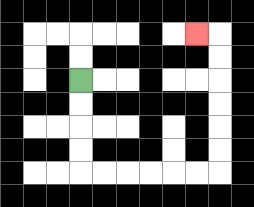{'start': '[3, 3]', 'end': '[8, 1]', 'path_directions': 'D,D,D,D,R,R,R,R,R,R,U,U,U,U,U,U,L', 'path_coordinates': '[[3, 3], [3, 4], [3, 5], [3, 6], [3, 7], [4, 7], [5, 7], [6, 7], [7, 7], [8, 7], [9, 7], [9, 6], [9, 5], [9, 4], [9, 3], [9, 2], [9, 1], [8, 1]]'}